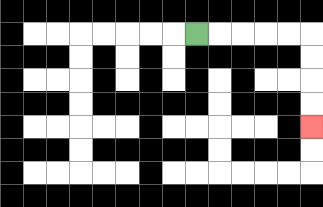{'start': '[8, 1]', 'end': '[13, 5]', 'path_directions': 'R,R,R,R,R,D,D,D,D', 'path_coordinates': '[[8, 1], [9, 1], [10, 1], [11, 1], [12, 1], [13, 1], [13, 2], [13, 3], [13, 4], [13, 5]]'}